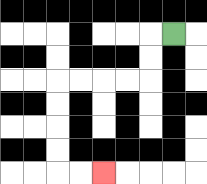{'start': '[7, 1]', 'end': '[4, 7]', 'path_directions': 'L,D,D,L,L,L,L,D,D,D,D,R,R', 'path_coordinates': '[[7, 1], [6, 1], [6, 2], [6, 3], [5, 3], [4, 3], [3, 3], [2, 3], [2, 4], [2, 5], [2, 6], [2, 7], [3, 7], [4, 7]]'}